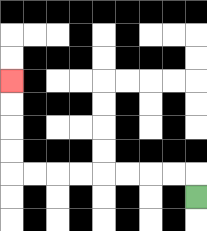{'start': '[8, 8]', 'end': '[0, 3]', 'path_directions': 'U,L,L,L,L,L,L,L,L,U,U,U,U', 'path_coordinates': '[[8, 8], [8, 7], [7, 7], [6, 7], [5, 7], [4, 7], [3, 7], [2, 7], [1, 7], [0, 7], [0, 6], [0, 5], [0, 4], [0, 3]]'}